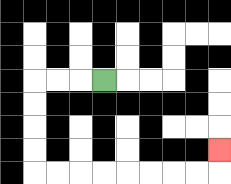{'start': '[4, 3]', 'end': '[9, 6]', 'path_directions': 'L,L,L,D,D,D,D,R,R,R,R,R,R,R,R,U', 'path_coordinates': '[[4, 3], [3, 3], [2, 3], [1, 3], [1, 4], [1, 5], [1, 6], [1, 7], [2, 7], [3, 7], [4, 7], [5, 7], [6, 7], [7, 7], [8, 7], [9, 7], [9, 6]]'}